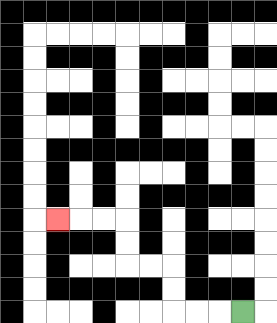{'start': '[10, 13]', 'end': '[2, 9]', 'path_directions': 'L,L,L,U,U,L,L,U,U,L,L,L', 'path_coordinates': '[[10, 13], [9, 13], [8, 13], [7, 13], [7, 12], [7, 11], [6, 11], [5, 11], [5, 10], [5, 9], [4, 9], [3, 9], [2, 9]]'}